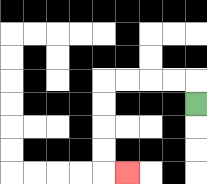{'start': '[8, 4]', 'end': '[5, 7]', 'path_directions': 'U,L,L,L,L,D,D,D,D,R', 'path_coordinates': '[[8, 4], [8, 3], [7, 3], [6, 3], [5, 3], [4, 3], [4, 4], [4, 5], [4, 6], [4, 7], [5, 7]]'}